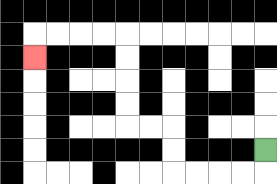{'start': '[11, 6]', 'end': '[1, 2]', 'path_directions': 'D,L,L,L,L,U,U,L,L,U,U,U,U,L,L,L,L,D', 'path_coordinates': '[[11, 6], [11, 7], [10, 7], [9, 7], [8, 7], [7, 7], [7, 6], [7, 5], [6, 5], [5, 5], [5, 4], [5, 3], [5, 2], [5, 1], [4, 1], [3, 1], [2, 1], [1, 1], [1, 2]]'}